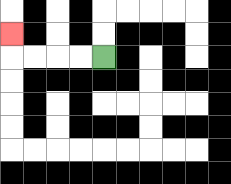{'start': '[4, 2]', 'end': '[0, 1]', 'path_directions': 'L,L,L,L,U', 'path_coordinates': '[[4, 2], [3, 2], [2, 2], [1, 2], [0, 2], [0, 1]]'}